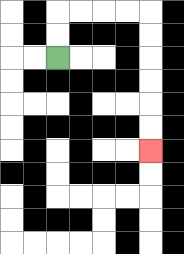{'start': '[2, 2]', 'end': '[6, 6]', 'path_directions': 'U,U,R,R,R,R,D,D,D,D,D,D', 'path_coordinates': '[[2, 2], [2, 1], [2, 0], [3, 0], [4, 0], [5, 0], [6, 0], [6, 1], [6, 2], [6, 3], [6, 4], [6, 5], [6, 6]]'}